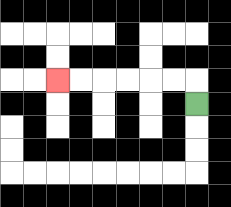{'start': '[8, 4]', 'end': '[2, 3]', 'path_directions': 'U,L,L,L,L,L,L', 'path_coordinates': '[[8, 4], [8, 3], [7, 3], [6, 3], [5, 3], [4, 3], [3, 3], [2, 3]]'}